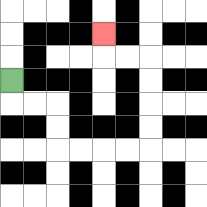{'start': '[0, 3]', 'end': '[4, 1]', 'path_directions': 'D,R,R,D,D,R,R,R,R,U,U,U,U,L,L,U', 'path_coordinates': '[[0, 3], [0, 4], [1, 4], [2, 4], [2, 5], [2, 6], [3, 6], [4, 6], [5, 6], [6, 6], [6, 5], [6, 4], [6, 3], [6, 2], [5, 2], [4, 2], [4, 1]]'}